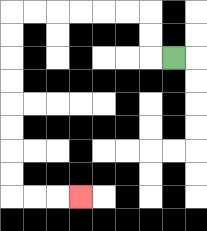{'start': '[7, 2]', 'end': '[3, 8]', 'path_directions': 'L,U,U,L,L,L,L,L,L,D,D,D,D,D,D,D,D,R,R,R', 'path_coordinates': '[[7, 2], [6, 2], [6, 1], [6, 0], [5, 0], [4, 0], [3, 0], [2, 0], [1, 0], [0, 0], [0, 1], [0, 2], [0, 3], [0, 4], [0, 5], [0, 6], [0, 7], [0, 8], [1, 8], [2, 8], [3, 8]]'}